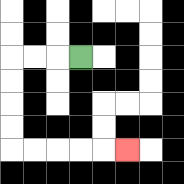{'start': '[3, 2]', 'end': '[5, 6]', 'path_directions': 'L,L,L,D,D,D,D,R,R,R,R,R', 'path_coordinates': '[[3, 2], [2, 2], [1, 2], [0, 2], [0, 3], [0, 4], [0, 5], [0, 6], [1, 6], [2, 6], [3, 6], [4, 6], [5, 6]]'}